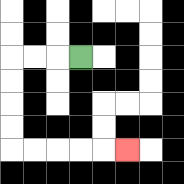{'start': '[3, 2]', 'end': '[5, 6]', 'path_directions': 'L,L,L,D,D,D,D,R,R,R,R,R', 'path_coordinates': '[[3, 2], [2, 2], [1, 2], [0, 2], [0, 3], [0, 4], [0, 5], [0, 6], [1, 6], [2, 6], [3, 6], [4, 6], [5, 6]]'}